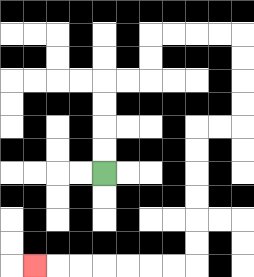{'start': '[4, 7]', 'end': '[1, 11]', 'path_directions': 'U,U,U,U,R,R,U,U,R,R,R,R,D,D,D,D,L,L,D,D,D,D,D,D,L,L,L,L,L,L,L', 'path_coordinates': '[[4, 7], [4, 6], [4, 5], [4, 4], [4, 3], [5, 3], [6, 3], [6, 2], [6, 1], [7, 1], [8, 1], [9, 1], [10, 1], [10, 2], [10, 3], [10, 4], [10, 5], [9, 5], [8, 5], [8, 6], [8, 7], [8, 8], [8, 9], [8, 10], [8, 11], [7, 11], [6, 11], [5, 11], [4, 11], [3, 11], [2, 11], [1, 11]]'}